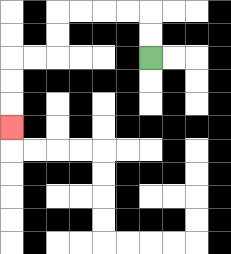{'start': '[6, 2]', 'end': '[0, 5]', 'path_directions': 'U,U,L,L,L,L,D,D,L,L,D,D,D', 'path_coordinates': '[[6, 2], [6, 1], [6, 0], [5, 0], [4, 0], [3, 0], [2, 0], [2, 1], [2, 2], [1, 2], [0, 2], [0, 3], [0, 4], [0, 5]]'}